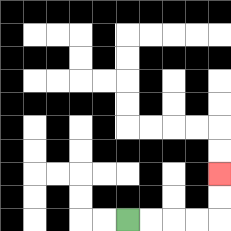{'start': '[5, 9]', 'end': '[9, 7]', 'path_directions': 'R,R,R,R,U,U', 'path_coordinates': '[[5, 9], [6, 9], [7, 9], [8, 9], [9, 9], [9, 8], [9, 7]]'}